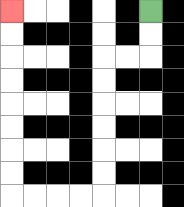{'start': '[6, 0]', 'end': '[0, 0]', 'path_directions': 'D,D,L,L,D,D,D,D,D,D,L,L,L,L,U,U,U,U,U,U,U,U', 'path_coordinates': '[[6, 0], [6, 1], [6, 2], [5, 2], [4, 2], [4, 3], [4, 4], [4, 5], [4, 6], [4, 7], [4, 8], [3, 8], [2, 8], [1, 8], [0, 8], [0, 7], [0, 6], [0, 5], [0, 4], [0, 3], [0, 2], [0, 1], [0, 0]]'}